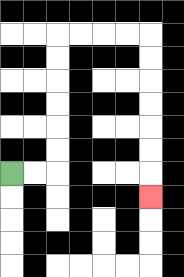{'start': '[0, 7]', 'end': '[6, 8]', 'path_directions': 'R,R,U,U,U,U,U,U,R,R,R,R,D,D,D,D,D,D,D', 'path_coordinates': '[[0, 7], [1, 7], [2, 7], [2, 6], [2, 5], [2, 4], [2, 3], [2, 2], [2, 1], [3, 1], [4, 1], [5, 1], [6, 1], [6, 2], [6, 3], [6, 4], [6, 5], [6, 6], [6, 7], [6, 8]]'}